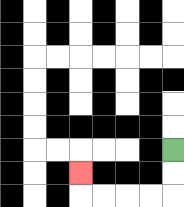{'start': '[7, 6]', 'end': '[3, 7]', 'path_directions': 'D,D,L,L,L,L,U', 'path_coordinates': '[[7, 6], [7, 7], [7, 8], [6, 8], [5, 8], [4, 8], [3, 8], [3, 7]]'}